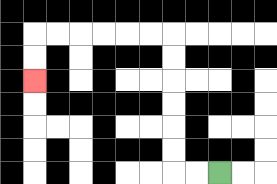{'start': '[9, 7]', 'end': '[1, 3]', 'path_directions': 'L,L,U,U,U,U,U,U,L,L,L,L,L,L,D,D', 'path_coordinates': '[[9, 7], [8, 7], [7, 7], [7, 6], [7, 5], [7, 4], [7, 3], [7, 2], [7, 1], [6, 1], [5, 1], [4, 1], [3, 1], [2, 1], [1, 1], [1, 2], [1, 3]]'}